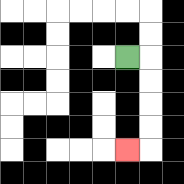{'start': '[5, 2]', 'end': '[5, 6]', 'path_directions': 'R,D,D,D,D,L', 'path_coordinates': '[[5, 2], [6, 2], [6, 3], [6, 4], [6, 5], [6, 6], [5, 6]]'}